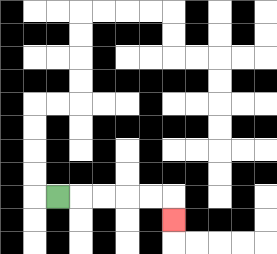{'start': '[2, 8]', 'end': '[7, 9]', 'path_directions': 'R,R,R,R,R,D', 'path_coordinates': '[[2, 8], [3, 8], [4, 8], [5, 8], [6, 8], [7, 8], [7, 9]]'}